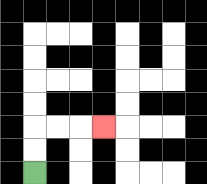{'start': '[1, 7]', 'end': '[4, 5]', 'path_directions': 'U,U,R,R,R', 'path_coordinates': '[[1, 7], [1, 6], [1, 5], [2, 5], [3, 5], [4, 5]]'}